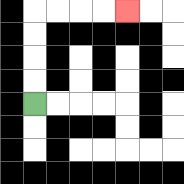{'start': '[1, 4]', 'end': '[5, 0]', 'path_directions': 'U,U,U,U,R,R,R,R', 'path_coordinates': '[[1, 4], [1, 3], [1, 2], [1, 1], [1, 0], [2, 0], [3, 0], [4, 0], [5, 0]]'}